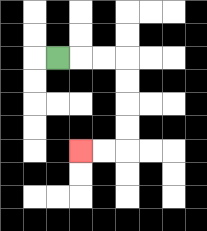{'start': '[2, 2]', 'end': '[3, 6]', 'path_directions': 'R,R,R,D,D,D,D,L,L', 'path_coordinates': '[[2, 2], [3, 2], [4, 2], [5, 2], [5, 3], [5, 4], [5, 5], [5, 6], [4, 6], [3, 6]]'}